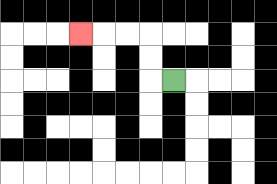{'start': '[7, 3]', 'end': '[3, 1]', 'path_directions': 'L,U,U,L,L,L', 'path_coordinates': '[[7, 3], [6, 3], [6, 2], [6, 1], [5, 1], [4, 1], [3, 1]]'}